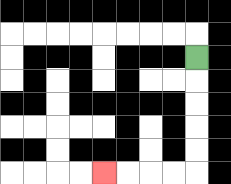{'start': '[8, 2]', 'end': '[4, 7]', 'path_directions': 'D,D,D,D,D,L,L,L,L', 'path_coordinates': '[[8, 2], [8, 3], [8, 4], [8, 5], [8, 6], [8, 7], [7, 7], [6, 7], [5, 7], [4, 7]]'}